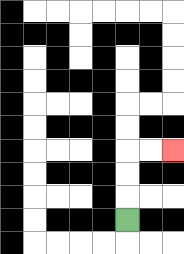{'start': '[5, 9]', 'end': '[7, 6]', 'path_directions': 'U,U,U,R,R', 'path_coordinates': '[[5, 9], [5, 8], [5, 7], [5, 6], [6, 6], [7, 6]]'}